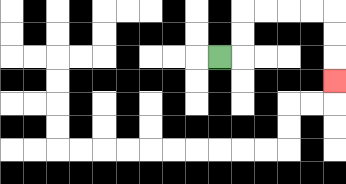{'start': '[9, 2]', 'end': '[14, 3]', 'path_directions': 'R,U,U,R,R,R,R,D,D,D', 'path_coordinates': '[[9, 2], [10, 2], [10, 1], [10, 0], [11, 0], [12, 0], [13, 0], [14, 0], [14, 1], [14, 2], [14, 3]]'}